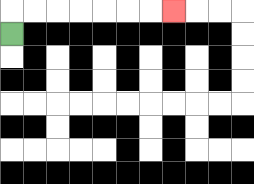{'start': '[0, 1]', 'end': '[7, 0]', 'path_directions': 'U,R,R,R,R,R,R,R', 'path_coordinates': '[[0, 1], [0, 0], [1, 0], [2, 0], [3, 0], [4, 0], [5, 0], [6, 0], [7, 0]]'}